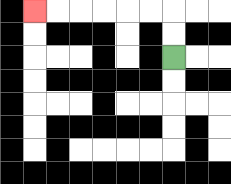{'start': '[7, 2]', 'end': '[1, 0]', 'path_directions': 'U,U,L,L,L,L,L,L', 'path_coordinates': '[[7, 2], [7, 1], [7, 0], [6, 0], [5, 0], [4, 0], [3, 0], [2, 0], [1, 0]]'}